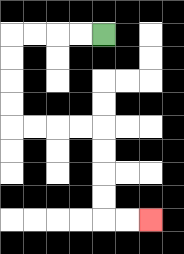{'start': '[4, 1]', 'end': '[6, 9]', 'path_directions': 'L,L,L,L,D,D,D,D,R,R,R,R,D,D,D,D,R,R', 'path_coordinates': '[[4, 1], [3, 1], [2, 1], [1, 1], [0, 1], [0, 2], [0, 3], [0, 4], [0, 5], [1, 5], [2, 5], [3, 5], [4, 5], [4, 6], [4, 7], [4, 8], [4, 9], [5, 9], [6, 9]]'}